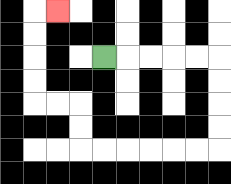{'start': '[4, 2]', 'end': '[2, 0]', 'path_directions': 'R,R,R,R,R,D,D,D,D,L,L,L,L,L,L,U,U,L,L,U,U,U,U,R', 'path_coordinates': '[[4, 2], [5, 2], [6, 2], [7, 2], [8, 2], [9, 2], [9, 3], [9, 4], [9, 5], [9, 6], [8, 6], [7, 6], [6, 6], [5, 6], [4, 6], [3, 6], [3, 5], [3, 4], [2, 4], [1, 4], [1, 3], [1, 2], [1, 1], [1, 0], [2, 0]]'}